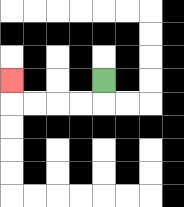{'start': '[4, 3]', 'end': '[0, 3]', 'path_directions': 'D,L,L,L,L,U', 'path_coordinates': '[[4, 3], [4, 4], [3, 4], [2, 4], [1, 4], [0, 4], [0, 3]]'}